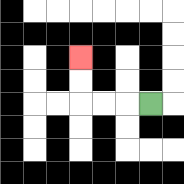{'start': '[6, 4]', 'end': '[3, 2]', 'path_directions': 'L,L,L,U,U', 'path_coordinates': '[[6, 4], [5, 4], [4, 4], [3, 4], [3, 3], [3, 2]]'}